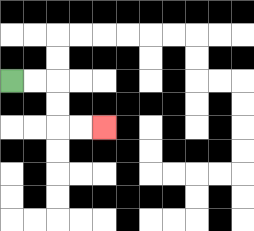{'start': '[0, 3]', 'end': '[4, 5]', 'path_directions': 'R,R,D,D,R,R', 'path_coordinates': '[[0, 3], [1, 3], [2, 3], [2, 4], [2, 5], [3, 5], [4, 5]]'}